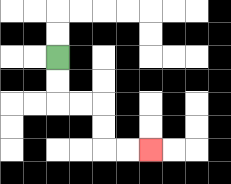{'start': '[2, 2]', 'end': '[6, 6]', 'path_directions': 'D,D,R,R,D,D,R,R', 'path_coordinates': '[[2, 2], [2, 3], [2, 4], [3, 4], [4, 4], [4, 5], [4, 6], [5, 6], [6, 6]]'}